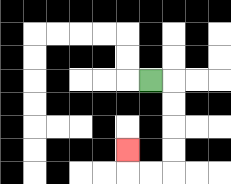{'start': '[6, 3]', 'end': '[5, 6]', 'path_directions': 'R,D,D,D,D,L,L,U', 'path_coordinates': '[[6, 3], [7, 3], [7, 4], [7, 5], [7, 6], [7, 7], [6, 7], [5, 7], [5, 6]]'}